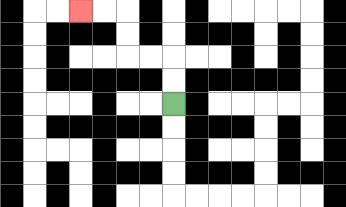{'start': '[7, 4]', 'end': '[3, 0]', 'path_directions': 'U,U,L,L,U,U,L,L', 'path_coordinates': '[[7, 4], [7, 3], [7, 2], [6, 2], [5, 2], [5, 1], [5, 0], [4, 0], [3, 0]]'}